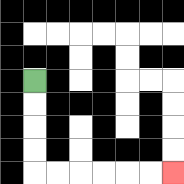{'start': '[1, 3]', 'end': '[7, 7]', 'path_directions': 'D,D,D,D,R,R,R,R,R,R', 'path_coordinates': '[[1, 3], [1, 4], [1, 5], [1, 6], [1, 7], [2, 7], [3, 7], [4, 7], [5, 7], [6, 7], [7, 7]]'}